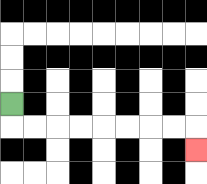{'start': '[0, 4]', 'end': '[8, 6]', 'path_directions': 'D,R,R,R,R,R,R,R,R,D', 'path_coordinates': '[[0, 4], [0, 5], [1, 5], [2, 5], [3, 5], [4, 5], [5, 5], [6, 5], [7, 5], [8, 5], [8, 6]]'}